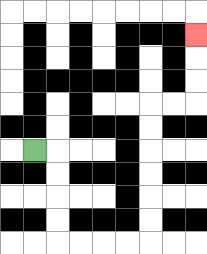{'start': '[1, 6]', 'end': '[8, 1]', 'path_directions': 'R,D,D,D,D,R,R,R,R,U,U,U,U,U,U,R,R,U,U,U', 'path_coordinates': '[[1, 6], [2, 6], [2, 7], [2, 8], [2, 9], [2, 10], [3, 10], [4, 10], [5, 10], [6, 10], [6, 9], [6, 8], [6, 7], [6, 6], [6, 5], [6, 4], [7, 4], [8, 4], [8, 3], [8, 2], [8, 1]]'}